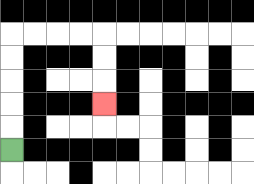{'start': '[0, 6]', 'end': '[4, 4]', 'path_directions': 'U,U,U,U,U,R,R,R,R,D,D,D', 'path_coordinates': '[[0, 6], [0, 5], [0, 4], [0, 3], [0, 2], [0, 1], [1, 1], [2, 1], [3, 1], [4, 1], [4, 2], [4, 3], [4, 4]]'}